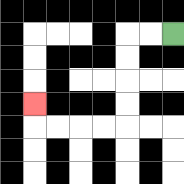{'start': '[7, 1]', 'end': '[1, 4]', 'path_directions': 'L,L,D,D,D,D,L,L,L,L,U', 'path_coordinates': '[[7, 1], [6, 1], [5, 1], [5, 2], [5, 3], [5, 4], [5, 5], [4, 5], [3, 5], [2, 5], [1, 5], [1, 4]]'}